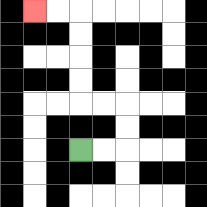{'start': '[3, 6]', 'end': '[1, 0]', 'path_directions': 'R,R,U,U,L,L,U,U,U,U,L,L', 'path_coordinates': '[[3, 6], [4, 6], [5, 6], [5, 5], [5, 4], [4, 4], [3, 4], [3, 3], [3, 2], [3, 1], [3, 0], [2, 0], [1, 0]]'}